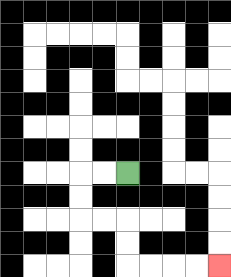{'start': '[5, 7]', 'end': '[9, 11]', 'path_directions': 'L,L,D,D,R,R,D,D,R,R,R,R', 'path_coordinates': '[[5, 7], [4, 7], [3, 7], [3, 8], [3, 9], [4, 9], [5, 9], [5, 10], [5, 11], [6, 11], [7, 11], [8, 11], [9, 11]]'}